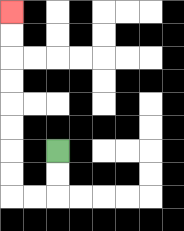{'start': '[2, 6]', 'end': '[0, 0]', 'path_directions': 'D,D,L,L,U,U,U,U,U,U,U,U', 'path_coordinates': '[[2, 6], [2, 7], [2, 8], [1, 8], [0, 8], [0, 7], [0, 6], [0, 5], [0, 4], [0, 3], [0, 2], [0, 1], [0, 0]]'}